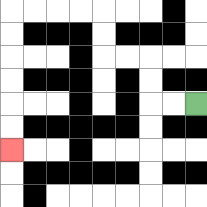{'start': '[8, 4]', 'end': '[0, 6]', 'path_directions': 'L,L,U,U,L,L,U,U,L,L,L,L,D,D,D,D,D,D', 'path_coordinates': '[[8, 4], [7, 4], [6, 4], [6, 3], [6, 2], [5, 2], [4, 2], [4, 1], [4, 0], [3, 0], [2, 0], [1, 0], [0, 0], [0, 1], [0, 2], [0, 3], [0, 4], [0, 5], [0, 6]]'}